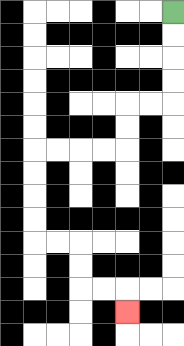{'start': '[7, 0]', 'end': '[5, 13]', 'path_directions': 'D,D,D,D,L,L,D,D,L,L,L,L,D,D,D,D,R,R,D,D,R,R,D', 'path_coordinates': '[[7, 0], [7, 1], [7, 2], [7, 3], [7, 4], [6, 4], [5, 4], [5, 5], [5, 6], [4, 6], [3, 6], [2, 6], [1, 6], [1, 7], [1, 8], [1, 9], [1, 10], [2, 10], [3, 10], [3, 11], [3, 12], [4, 12], [5, 12], [5, 13]]'}